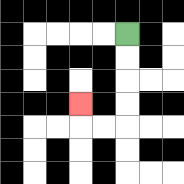{'start': '[5, 1]', 'end': '[3, 4]', 'path_directions': 'D,D,D,D,L,L,U', 'path_coordinates': '[[5, 1], [5, 2], [5, 3], [5, 4], [5, 5], [4, 5], [3, 5], [3, 4]]'}